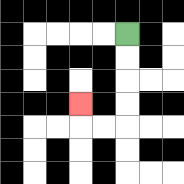{'start': '[5, 1]', 'end': '[3, 4]', 'path_directions': 'D,D,D,D,L,L,U', 'path_coordinates': '[[5, 1], [5, 2], [5, 3], [5, 4], [5, 5], [4, 5], [3, 5], [3, 4]]'}